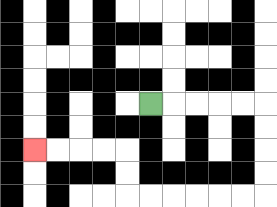{'start': '[6, 4]', 'end': '[1, 6]', 'path_directions': 'R,R,R,R,R,D,D,D,D,L,L,L,L,L,L,U,U,L,L,L,L', 'path_coordinates': '[[6, 4], [7, 4], [8, 4], [9, 4], [10, 4], [11, 4], [11, 5], [11, 6], [11, 7], [11, 8], [10, 8], [9, 8], [8, 8], [7, 8], [6, 8], [5, 8], [5, 7], [5, 6], [4, 6], [3, 6], [2, 6], [1, 6]]'}